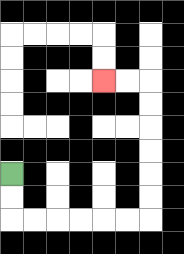{'start': '[0, 7]', 'end': '[4, 3]', 'path_directions': 'D,D,R,R,R,R,R,R,U,U,U,U,U,U,L,L', 'path_coordinates': '[[0, 7], [0, 8], [0, 9], [1, 9], [2, 9], [3, 9], [4, 9], [5, 9], [6, 9], [6, 8], [6, 7], [6, 6], [6, 5], [6, 4], [6, 3], [5, 3], [4, 3]]'}